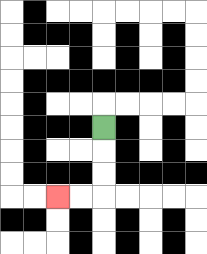{'start': '[4, 5]', 'end': '[2, 8]', 'path_directions': 'D,D,D,L,L', 'path_coordinates': '[[4, 5], [4, 6], [4, 7], [4, 8], [3, 8], [2, 8]]'}